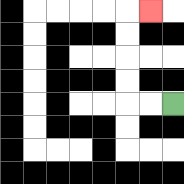{'start': '[7, 4]', 'end': '[6, 0]', 'path_directions': 'L,L,U,U,U,U,R', 'path_coordinates': '[[7, 4], [6, 4], [5, 4], [5, 3], [5, 2], [5, 1], [5, 0], [6, 0]]'}